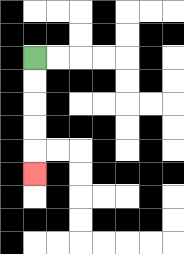{'start': '[1, 2]', 'end': '[1, 7]', 'path_directions': 'D,D,D,D,D', 'path_coordinates': '[[1, 2], [1, 3], [1, 4], [1, 5], [1, 6], [1, 7]]'}